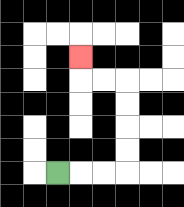{'start': '[2, 7]', 'end': '[3, 2]', 'path_directions': 'R,R,R,U,U,U,U,L,L,U', 'path_coordinates': '[[2, 7], [3, 7], [4, 7], [5, 7], [5, 6], [5, 5], [5, 4], [5, 3], [4, 3], [3, 3], [3, 2]]'}